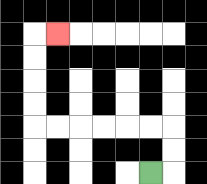{'start': '[6, 7]', 'end': '[2, 1]', 'path_directions': 'R,U,U,L,L,L,L,L,L,U,U,U,U,R', 'path_coordinates': '[[6, 7], [7, 7], [7, 6], [7, 5], [6, 5], [5, 5], [4, 5], [3, 5], [2, 5], [1, 5], [1, 4], [1, 3], [1, 2], [1, 1], [2, 1]]'}